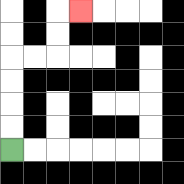{'start': '[0, 6]', 'end': '[3, 0]', 'path_directions': 'U,U,U,U,R,R,U,U,R', 'path_coordinates': '[[0, 6], [0, 5], [0, 4], [0, 3], [0, 2], [1, 2], [2, 2], [2, 1], [2, 0], [3, 0]]'}